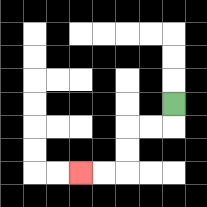{'start': '[7, 4]', 'end': '[3, 7]', 'path_directions': 'D,L,L,D,D,L,L', 'path_coordinates': '[[7, 4], [7, 5], [6, 5], [5, 5], [5, 6], [5, 7], [4, 7], [3, 7]]'}